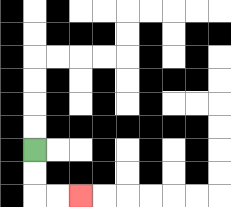{'start': '[1, 6]', 'end': '[3, 8]', 'path_directions': 'D,D,R,R', 'path_coordinates': '[[1, 6], [1, 7], [1, 8], [2, 8], [3, 8]]'}